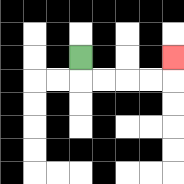{'start': '[3, 2]', 'end': '[7, 2]', 'path_directions': 'D,R,R,R,R,U', 'path_coordinates': '[[3, 2], [3, 3], [4, 3], [5, 3], [6, 3], [7, 3], [7, 2]]'}